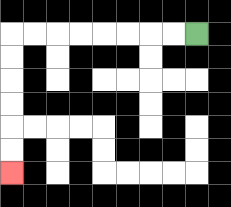{'start': '[8, 1]', 'end': '[0, 7]', 'path_directions': 'L,L,L,L,L,L,L,L,D,D,D,D,D,D', 'path_coordinates': '[[8, 1], [7, 1], [6, 1], [5, 1], [4, 1], [3, 1], [2, 1], [1, 1], [0, 1], [0, 2], [0, 3], [0, 4], [0, 5], [0, 6], [0, 7]]'}